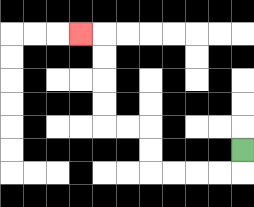{'start': '[10, 6]', 'end': '[3, 1]', 'path_directions': 'D,L,L,L,L,U,U,L,L,U,U,U,U,L', 'path_coordinates': '[[10, 6], [10, 7], [9, 7], [8, 7], [7, 7], [6, 7], [6, 6], [6, 5], [5, 5], [4, 5], [4, 4], [4, 3], [4, 2], [4, 1], [3, 1]]'}